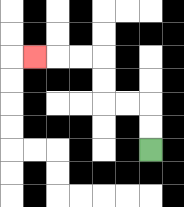{'start': '[6, 6]', 'end': '[1, 2]', 'path_directions': 'U,U,L,L,U,U,L,L,L', 'path_coordinates': '[[6, 6], [6, 5], [6, 4], [5, 4], [4, 4], [4, 3], [4, 2], [3, 2], [2, 2], [1, 2]]'}